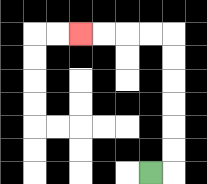{'start': '[6, 7]', 'end': '[3, 1]', 'path_directions': 'R,U,U,U,U,U,U,L,L,L,L', 'path_coordinates': '[[6, 7], [7, 7], [7, 6], [7, 5], [7, 4], [7, 3], [7, 2], [7, 1], [6, 1], [5, 1], [4, 1], [3, 1]]'}